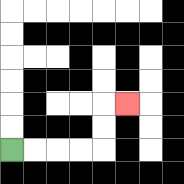{'start': '[0, 6]', 'end': '[5, 4]', 'path_directions': 'R,R,R,R,U,U,R', 'path_coordinates': '[[0, 6], [1, 6], [2, 6], [3, 6], [4, 6], [4, 5], [4, 4], [5, 4]]'}